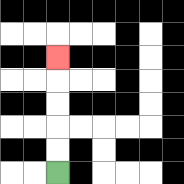{'start': '[2, 7]', 'end': '[2, 2]', 'path_directions': 'U,U,U,U,U', 'path_coordinates': '[[2, 7], [2, 6], [2, 5], [2, 4], [2, 3], [2, 2]]'}